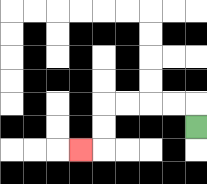{'start': '[8, 5]', 'end': '[3, 6]', 'path_directions': 'U,L,L,L,L,D,D,L', 'path_coordinates': '[[8, 5], [8, 4], [7, 4], [6, 4], [5, 4], [4, 4], [4, 5], [4, 6], [3, 6]]'}